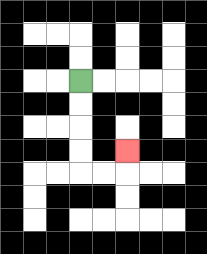{'start': '[3, 3]', 'end': '[5, 6]', 'path_directions': 'D,D,D,D,R,R,U', 'path_coordinates': '[[3, 3], [3, 4], [3, 5], [3, 6], [3, 7], [4, 7], [5, 7], [5, 6]]'}